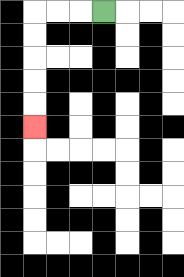{'start': '[4, 0]', 'end': '[1, 5]', 'path_directions': 'L,L,L,D,D,D,D,D', 'path_coordinates': '[[4, 0], [3, 0], [2, 0], [1, 0], [1, 1], [1, 2], [1, 3], [1, 4], [1, 5]]'}